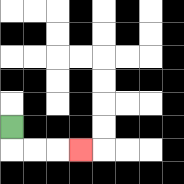{'start': '[0, 5]', 'end': '[3, 6]', 'path_directions': 'D,R,R,R', 'path_coordinates': '[[0, 5], [0, 6], [1, 6], [2, 6], [3, 6]]'}